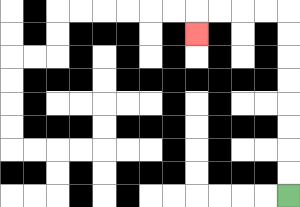{'start': '[12, 8]', 'end': '[8, 1]', 'path_directions': 'U,U,U,U,U,U,U,U,L,L,L,L,D', 'path_coordinates': '[[12, 8], [12, 7], [12, 6], [12, 5], [12, 4], [12, 3], [12, 2], [12, 1], [12, 0], [11, 0], [10, 0], [9, 0], [8, 0], [8, 1]]'}